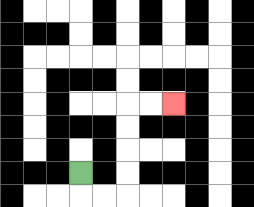{'start': '[3, 7]', 'end': '[7, 4]', 'path_directions': 'D,R,R,U,U,U,U,R,R', 'path_coordinates': '[[3, 7], [3, 8], [4, 8], [5, 8], [5, 7], [5, 6], [5, 5], [5, 4], [6, 4], [7, 4]]'}